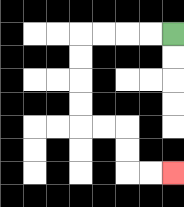{'start': '[7, 1]', 'end': '[7, 7]', 'path_directions': 'L,L,L,L,D,D,D,D,R,R,D,D,R,R', 'path_coordinates': '[[7, 1], [6, 1], [5, 1], [4, 1], [3, 1], [3, 2], [3, 3], [3, 4], [3, 5], [4, 5], [5, 5], [5, 6], [5, 7], [6, 7], [7, 7]]'}